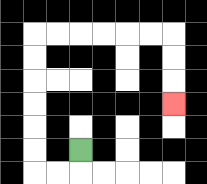{'start': '[3, 6]', 'end': '[7, 4]', 'path_directions': 'D,L,L,U,U,U,U,U,U,R,R,R,R,R,R,D,D,D', 'path_coordinates': '[[3, 6], [3, 7], [2, 7], [1, 7], [1, 6], [1, 5], [1, 4], [1, 3], [1, 2], [1, 1], [2, 1], [3, 1], [4, 1], [5, 1], [6, 1], [7, 1], [7, 2], [7, 3], [7, 4]]'}